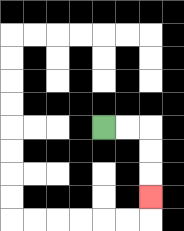{'start': '[4, 5]', 'end': '[6, 8]', 'path_directions': 'R,R,D,D,D', 'path_coordinates': '[[4, 5], [5, 5], [6, 5], [6, 6], [6, 7], [6, 8]]'}